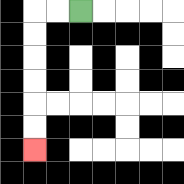{'start': '[3, 0]', 'end': '[1, 6]', 'path_directions': 'L,L,D,D,D,D,D,D', 'path_coordinates': '[[3, 0], [2, 0], [1, 0], [1, 1], [1, 2], [1, 3], [1, 4], [1, 5], [1, 6]]'}